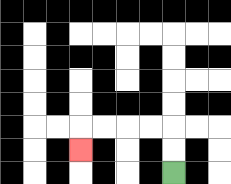{'start': '[7, 7]', 'end': '[3, 6]', 'path_directions': 'U,U,L,L,L,L,D', 'path_coordinates': '[[7, 7], [7, 6], [7, 5], [6, 5], [5, 5], [4, 5], [3, 5], [3, 6]]'}